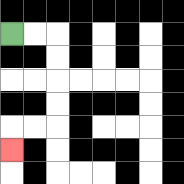{'start': '[0, 1]', 'end': '[0, 6]', 'path_directions': 'R,R,D,D,D,D,L,L,D', 'path_coordinates': '[[0, 1], [1, 1], [2, 1], [2, 2], [2, 3], [2, 4], [2, 5], [1, 5], [0, 5], [0, 6]]'}